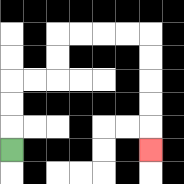{'start': '[0, 6]', 'end': '[6, 6]', 'path_directions': 'U,U,U,R,R,U,U,R,R,R,R,D,D,D,D,D', 'path_coordinates': '[[0, 6], [0, 5], [0, 4], [0, 3], [1, 3], [2, 3], [2, 2], [2, 1], [3, 1], [4, 1], [5, 1], [6, 1], [6, 2], [6, 3], [6, 4], [6, 5], [6, 6]]'}